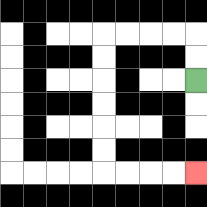{'start': '[8, 3]', 'end': '[8, 7]', 'path_directions': 'U,U,L,L,L,L,D,D,D,D,D,D,R,R,R,R', 'path_coordinates': '[[8, 3], [8, 2], [8, 1], [7, 1], [6, 1], [5, 1], [4, 1], [4, 2], [4, 3], [4, 4], [4, 5], [4, 6], [4, 7], [5, 7], [6, 7], [7, 7], [8, 7]]'}